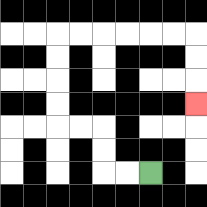{'start': '[6, 7]', 'end': '[8, 4]', 'path_directions': 'L,L,U,U,L,L,U,U,U,U,R,R,R,R,R,R,D,D,D', 'path_coordinates': '[[6, 7], [5, 7], [4, 7], [4, 6], [4, 5], [3, 5], [2, 5], [2, 4], [2, 3], [2, 2], [2, 1], [3, 1], [4, 1], [5, 1], [6, 1], [7, 1], [8, 1], [8, 2], [8, 3], [8, 4]]'}